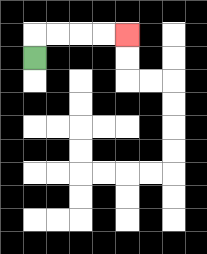{'start': '[1, 2]', 'end': '[5, 1]', 'path_directions': 'U,R,R,R,R', 'path_coordinates': '[[1, 2], [1, 1], [2, 1], [3, 1], [4, 1], [5, 1]]'}